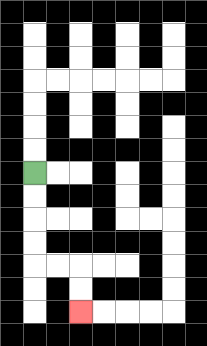{'start': '[1, 7]', 'end': '[3, 13]', 'path_directions': 'D,D,D,D,R,R,D,D', 'path_coordinates': '[[1, 7], [1, 8], [1, 9], [1, 10], [1, 11], [2, 11], [3, 11], [3, 12], [3, 13]]'}